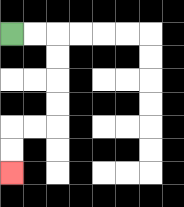{'start': '[0, 1]', 'end': '[0, 7]', 'path_directions': 'R,R,D,D,D,D,L,L,D,D', 'path_coordinates': '[[0, 1], [1, 1], [2, 1], [2, 2], [2, 3], [2, 4], [2, 5], [1, 5], [0, 5], [0, 6], [0, 7]]'}